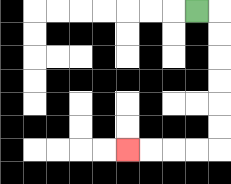{'start': '[8, 0]', 'end': '[5, 6]', 'path_directions': 'R,D,D,D,D,D,D,L,L,L,L', 'path_coordinates': '[[8, 0], [9, 0], [9, 1], [9, 2], [9, 3], [9, 4], [9, 5], [9, 6], [8, 6], [7, 6], [6, 6], [5, 6]]'}